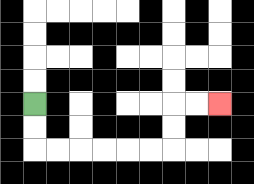{'start': '[1, 4]', 'end': '[9, 4]', 'path_directions': 'D,D,R,R,R,R,R,R,U,U,R,R', 'path_coordinates': '[[1, 4], [1, 5], [1, 6], [2, 6], [3, 6], [4, 6], [5, 6], [6, 6], [7, 6], [7, 5], [7, 4], [8, 4], [9, 4]]'}